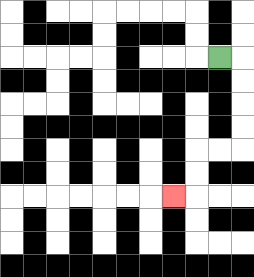{'start': '[9, 2]', 'end': '[7, 8]', 'path_directions': 'R,D,D,D,D,L,L,D,D,L', 'path_coordinates': '[[9, 2], [10, 2], [10, 3], [10, 4], [10, 5], [10, 6], [9, 6], [8, 6], [8, 7], [8, 8], [7, 8]]'}